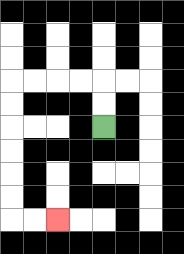{'start': '[4, 5]', 'end': '[2, 9]', 'path_directions': 'U,U,L,L,L,L,D,D,D,D,D,D,R,R', 'path_coordinates': '[[4, 5], [4, 4], [4, 3], [3, 3], [2, 3], [1, 3], [0, 3], [0, 4], [0, 5], [0, 6], [0, 7], [0, 8], [0, 9], [1, 9], [2, 9]]'}